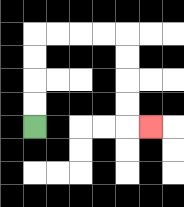{'start': '[1, 5]', 'end': '[6, 5]', 'path_directions': 'U,U,U,U,R,R,R,R,D,D,D,D,R', 'path_coordinates': '[[1, 5], [1, 4], [1, 3], [1, 2], [1, 1], [2, 1], [3, 1], [4, 1], [5, 1], [5, 2], [5, 3], [5, 4], [5, 5], [6, 5]]'}